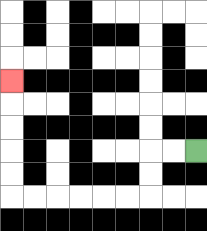{'start': '[8, 6]', 'end': '[0, 3]', 'path_directions': 'L,L,D,D,L,L,L,L,L,L,U,U,U,U,U', 'path_coordinates': '[[8, 6], [7, 6], [6, 6], [6, 7], [6, 8], [5, 8], [4, 8], [3, 8], [2, 8], [1, 8], [0, 8], [0, 7], [0, 6], [0, 5], [0, 4], [0, 3]]'}